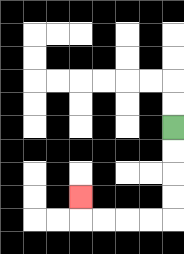{'start': '[7, 5]', 'end': '[3, 8]', 'path_directions': 'D,D,D,D,L,L,L,L,U', 'path_coordinates': '[[7, 5], [7, 6], [7, 7], [7, 8], [7, 9], [6, 9], [5, 9], [4, 9], [3, 9], [3, 8]]'}